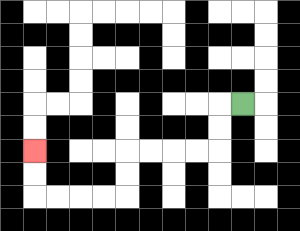{'start': '[10, 4]', 'end': '[1, 6]', 'path_directions': 'L,D,D,L,L,L,L,D,D,L,L,L,L,U,U', 'path_coordinates': '[[10, 4], [9, 4], [9, 5], [9, 6], [8, 6], [7, 6], [6, 6], [5, 6], [5, 7], [5, 8], [4, 8], [3, 8], [2, 8], [1, 8], [1, 7], [1, 6]]'}